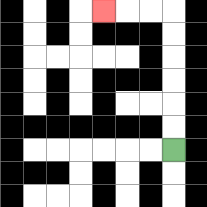{'start': '[7, 6]', 'end': '[4, 0]', 'path_directions': 'U,U,U,U,U,U,L,L,L', 'path_coordinates': '[[7, 6], [7, 5], [7, 4], [7, 3], [7, 2], [7, 1], [7, 0], [6, 0], [5, 0], [4, 0]]'}